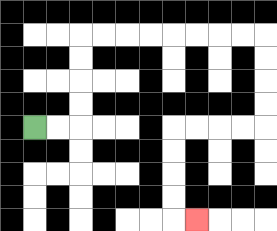{'start': '[1, 5]', 'end': '[8, 9]', 'path_directions': 'R,R,U,U,U,U,R,R,R,R,R,R,R,R,D,D,D,D,L,L,L,L,D,D,D,D,R', 'path_coordinates': '[[1, 5], [2, 5], [3, 5], [3, 4], [3, 3], [3, 2], [3, 1], [4, 1], [5, 1], [6, 1], [7, 1], [8, 1], [9, 1], [10, 1], [11, 1], [11, 2], [11, 3], [11, 4], [11, 5], [10, 5], [9, 5], [8, 5], [7, 5], [7, 6], [7, 7], [7, 8], [7, 9], [8, 9]]'}